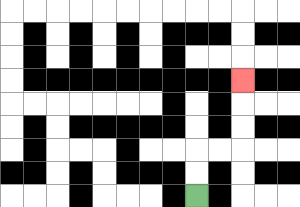{'start': '[8, 8]', 'end': '[10, 3]', 'path_directions': 'U,U,R,R,U,U,U', 'path_coordinates': '[[8, 8], [8, 7], [8, 6], [9, 6], [10, 6], [10, 5], [10, 4], [10, 3]]'}